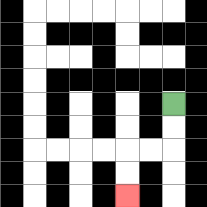{'start': '[7, 4]', 'end': '[5, 8]', 'path_directions': 'D,D,L,L,D,D', 'path_coordinates': '[[7, 4], [7, 5], [7, 6], [6, 6], [5, 6], [5, 7], [5, 8]]'}